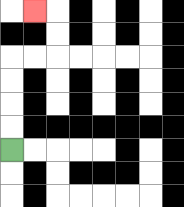{'start': '[0, 6]', 'end': '[1, 0]', 'path_directions': 'U,U,U,U,R,R,U,U,L', 'path_coordinates': '[[0, 6], [0, 5], [0, 4], [0, 3], [0, 2], [1, 2], [2, 2], [2, 1], [2, 0], [1, 0]]'}